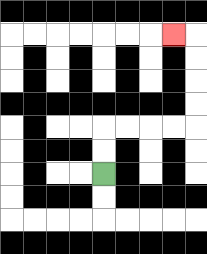{'start': '[4, 7]', 'end': '[7, 1]', 'path_directions': 'U,U,R,R,R,R,U,U,U,U,L', 'path_coordinates': '[[4, 7], [4, 6], [4, 5], [5, 5], [6, 5], [7, 5], [8, 5], [8, 4], [8, 3], [8, 2], [8, 1], [7, 1]]'}